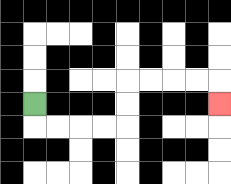{'start': '[1, 4]', 'end': '[9, 4]', 'path_directions': 'D,R,R,R,R,U,U,R,R,R,R,D', 'path_coordinates': '[[1, 4], [1, 5], [2, 5], [3, 5], [4, 5], [5, 5], [5, 4], [5, 3], [6, 3], [7, 3], [8, 3], [9, 3], [9, 4]]'}